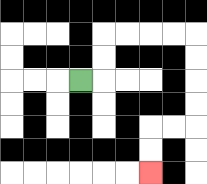{'start': '[3, 3]', 'end': '[6, 7]', 'path_directions': 'R,U,U,R,R,R,R,D,D,D,D,L,L,D,D', 'path_coordinates': '[[3, 3], [4, 3], [4, 2], [4, 1], [5, 1], [6, 1], [7, 1], [8, 1], [8, 2], [8, 3], [8, 4], [8, 5], [7, 5], [6, 5], [6, 6], [6, 7]]'}